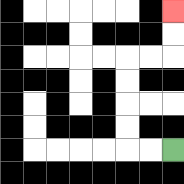{'start': '[7, 6]', 'end': '[7, 0]', 'path_directions': 'L,L,U,U,U,U,R,R,U,U', 'path_coordinates': '[[7, 6], [6, 6], [5, 6], [5, 5], [5, 4], [5, 3], [5, 2], [6, 2], [7, 2], [7, 1], [7, 0]]'}